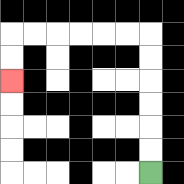{'start': '[6, 7]', 'end': '[0, 3]', 'path_directions': 'U,U,U,U,U,U,L,L,L,L,L,L,D,D', 'path_coordinates': '[[6, 7], [6, 6], [6, 5], [6, 4], [6, 3], [6, 2], [6, 1], [5, 1], [4, 1], [3, 1], [2, 1], [1, 1], [0, 1], [0, 2], [0, 3]]'}